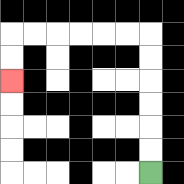{'start': '[6, 7]', 'end': '[0, 3]', 'path_directions': 'U,U,U,U,U,U,L,L,L,L,L,L,D,D', 'path_coordinates': '[[6, 7], [6, 6], [6, 5], [6, 4], [6, 3], [6, 2], [6, 1], [5, 1], [4, 1], [3, 1], [2, 1], [1, 1], [0, 1], [0, 2], [0, 3]]'}